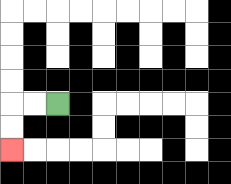{'start': '[2, 4]', 'end': '[0, 6]', 'path_directions': 'L,L,D,D', 'path_coordinates': '[[2, 4], [1, 4], [0, 4], [0, 5], [0, 6]]'}